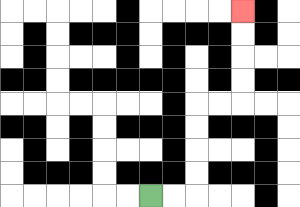{'start': '[6, 8]', 'end': '[10, 0]', 'path_directions': 'R,R,U,U,U,U,R,R,U,U,U,U', 'path_coordinates': '[[6, 8], [7, 8], [8, 8], [8, 7], [8, 6], [8, 5], [8, 4], [9, 4], [10, 4], [10, 3], [10, 2], [10, 1], [10, 0]]'}